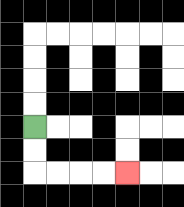{'start': '[1, 5]', 'end': '[5, 7]', 'path_directions': 'D,D,R,R,R,R', 'path_coordinates': '[[1, 5], [1, 6], [1, 7], [2, 7], [3, 7], [4, 7], [5, 7]]'}